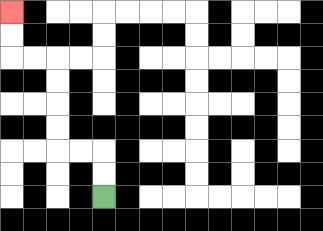{'start': '[4, 8]', 'end': '[0, 0]', 'path_directions': 'U,U,L,L,U,U,U,U,L,L,U,U', 'path_coordinates': '[[4, 8], [4, 7], [4, 6], [3, 6], [2, 6], [2, 5], [2, 4], [2, 3], [2, 2], [1, 2], [0, 2], [0, 1], [0, 0]]'}